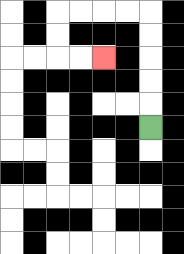{'start': '[6, 5]', 'end': '[4, 2]', 'path_directions': 'U,U,U,U,U,L,L,L,L,D,D,R,R', 'path_coordinates': '[[6, 5], [6, 4], [6, 3], [6, 2], [6, 1], [6, 0], [5, 0], [4, 0], [3, 0], [2, 0], [2, 1], [2, 2], [3, 2], [4, 2]]'}